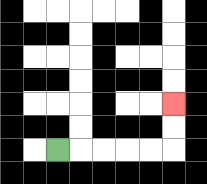{'start': '[2, 6]', 'end': '[7, 4]', 'path_directions': 'R,R,R,R,R,U,U', 'path_coordinates': '[[2, 6], [3, 6], [4, 6], [5, 6], [6, 6], [7, 6], [7, 5], [7, 4]]'}